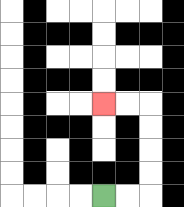{'start': '[4, 8]', 'end': '[4, 4]', 'path_directions': 'R,R,U,U,U,U,L,L', 'path_coordinates': '[[4, 8], [5, 8], [6, 8], [6, 7], [6, 6], [6, 5], [6, 4], [5, 4], [4, 4]]'}